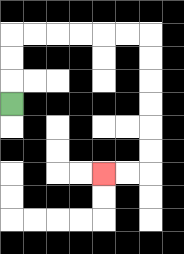{'start': '[0, 4]', 'end': '[4, 7]', 'path_directions': 'U,U,U,R,R,R,R,R,R,D,D,D,D,D,D,L,L', 'path_coordinates': '[[0, 4], [0, 3], [0, 2], [0, 1], [1, 1], [2, 1], [3, 1], [4, 1], [5, 1], [6, 1], [6, 2], [6, 3], [6, 4], [6, 5], [6, 6], [6, 7], [5, 7], [4, 7]]'}